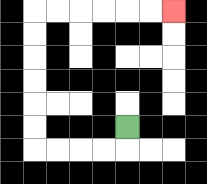{'start': '[5, 5]', 'end': '[7, 0]', 'path_directions': 'D,L,L,L,L,U,U,U,U,U,U,R,R,R,R,R,R', 'path_coordinates': '[[5, 5], [5, 6], [4, 6], [3, 6], [2, 6], [1, 6], [1, 5], [1, 4], [1, 3], [1, 2], [1, 1], [1, 0], [2, 0], [3, 0], [4, 0], [5, 0], [6, 0], [7, 0]]'}